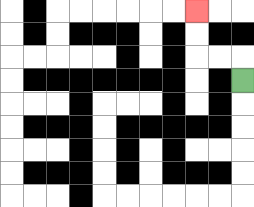{'start': '[10, 3]', 'end': '[8, 0]', 'path_directions': 'U,L,L,U,U', 'path_coordinates': '[[10, 3], [10, 2], [9, 2], [8, 2], [8, 1], [8, 0]]'}